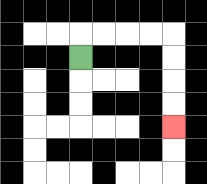{'start': '[3, 2]', 'end': '[7, 5]', 'path_directions': 'U,R,R,R,R,D,D,D,D', 'path_coordinates': '[[3, 2], [3, 1], [4, 1], [5, 1], [6, 1], [7, 1], [7, 2], [7, 3], [7, 4], [7, 5]]'}